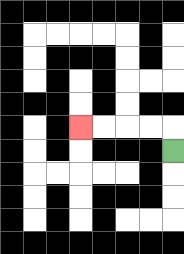{'start': '[7, 6]', 'end': '[3, 5]', 'path_directions': 'U,L,L,L,L', 'path_coordinates': '[[7, 6], [7, 5], [6, 5], [5, 5], [4, 5], [3, 5]]'}